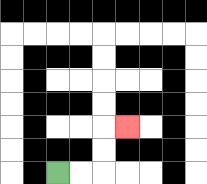{'start': '[2, 7]', 'end': '[5, 5]', 'path_directions': 'R,R,U,U,R', 'path_coordinates': '[[2, 7], [3, 7], [4, 7], [4, 6], [4, 5], [5, 5]]'}